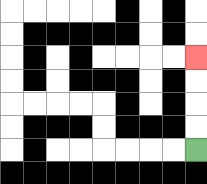{'start': '[8, 6]', 'end': '[8, 2]', 'path_directions': 'U,U,U,U', 'path_coordinates': '[[8, 6], [8, 5], [8, 4], [8, 3], [8, 2]]'}